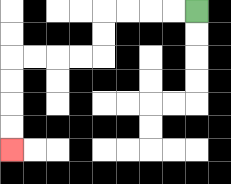{'start': '[8, 0]', 'end': '[0, 6]', 'path_directions': 'L,L,L,L,D,D,L,L,L,L,D,D,D,D', 'path_coordinates': '[[8, 0], [7, 0], [6, 0], [5, 0], [4, 0], [4, 1], [4, 2], [3, 2], [2, 2], [1, 2], [0, 2], [0, 3], [0, 4], [0, 5], [0, 6]]'}